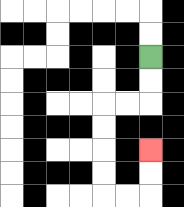{'start': '[6, 2]', 'end': '[6, 6]', 'path_directions': 'D,D,L,L,D,D,D,D,R,R,U,U', 'path_coordinates': '[[6, 2], [6, 3], [6, 4], [5, 4], [4, 4], [4, 5], [4, 6], [4, 7], [4, 8], [5, 8], [6, 8], [6, 7], [6, 6]]'}